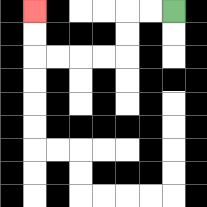{'start': '[7, 0]', 'end': '[1, 0]', 'path_directions': 'L,L,D,D,L,L,L,L,U,U', 'path_coordinates': '[[7, 0], [6, 0], [5, 0], [5, 1], [5, 2], [4, 2], [3, 2], [2, 2], [1, 2], [1, 1], [1, 0]]'}